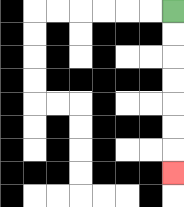{'start': '[7, 0]', 'end': '[7, 7]', 'path_directions': 'D,D,D,D,D,D,D', 'path_coordinates': '[[7, 0], [7, 1], [7, 2], [7, 3], [7, 4], [7, 5], [7, 6], [7, 7]]'}